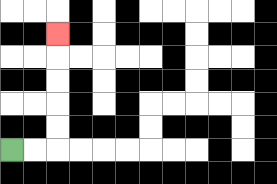{'start': '[0, 6]', 'end': '[2, 1]', 'path_directions': 'R,R,U,U,U,U,U', 'path_coordinates': '[[0, 6], [1, 6], [2, 6], [2, 5], [2, 4], [2, 3], [2, 2], [2, 1]]'}